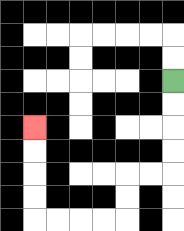{'start': '[7, 3]', 'end': '[1, 5]', 'path_directions': 'D,D,D,D,L,L,D,D,L,L,L,L,U,U,U,U', 'path_coordinates': '[[7, 3], [7, 4], [7, 5], [7, 6], [7, 7], [6, 7], [5, 7], [5, 8], [5, 9], [4, 9], [3, 9], [2, 9], [1, 9], [1, 8], [1, 7], [1, 6], [1, 5]]'}